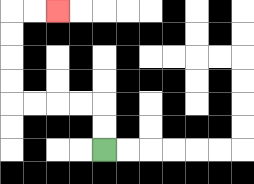{'start': '[4, 6]', 'end': '[2, 0]', 'path_directions': 'U,U,L,L,L,L,U,U,U,U,R,R', 'path_coordinates': '[[4, 6], [4, 5], [4, 4], [3, 4], [2, 4], [1, 4], [0, 4], [0, 3], [0, 2], [0, 1], [0, 0], [1, 0], [2, 0]]'}